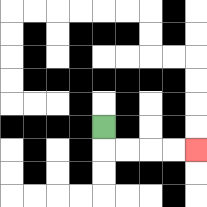{'start': '[4, 5]', 'end': '[8, 6]', 'path_directions': 'D,R,R,R,R', 'path_coordinates': '[[4, 5], [4, 6], [5, 6], [6, 6], [7, 6], [8, 6]]'}